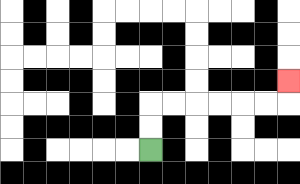{'start': '[6, 6]', 'end': '[12, 3]', 'path_directions': 'U,U,R,R,R,R,R,R,U', 'path_coordinates': '[[6, 6], [6, 5], [6, 4], [7, 4], [8, 4], [9, 4], [10, 4], [11, 4], [12, 4], [12, 3]]'}